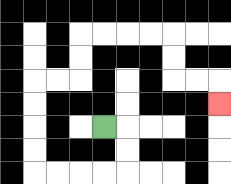{'start': '[4, 5]', 'end': '[9, 4]', 'path_directions': 'R,D,D,L,L,L,L,U,U,U,U,R,R,U,U,R,R,R,R,D,D,R,R,D', 'path_coordinates': '[[4, 5], [5, 5], [5, 6], [5, 7], [4, 7], [3, 7], [2, 7], [1, 7], [1, 6], [1, 5], [1, 4], [1, 3], [2, 3], [3, 3], [3, 2], [3, 1], [4, 1], [5, 1], [6, 1], [7, 1], [7, 2], [7, 3], [8, 3], [9, 3], [9, 4]]'}